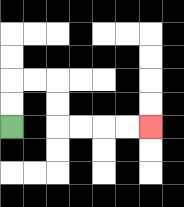{'start': '[0, 5]', 'end': '[6, 5]', 'path_directions': 'U,U,R,R,D,D,R,R,R,R', 'path_coordinates': '[[0, 5], [0, 4], [0, 3], [1, 3], [2, 3], [2, 4], [2, 5], [3, 5], [4, 5], [5, 5], [6, 5]]'}